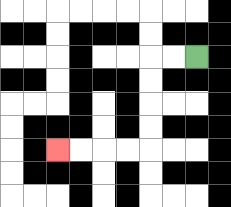{'start': '[8, 2]', 'end': '[2, 6]', 'path_directions': 'L,L,D,D,D,D,L,L,L,L', 'path_coordinates': '[[8, 2], [7, 2], [6, 2], [6, 3], [6, 4], [6, 5], [6, 6], [5, 6], [4, 6], [3, 6], [2, 6]]'}